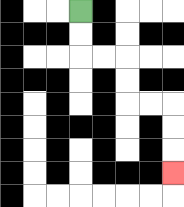{'start': '[3, 0]', 'end': '[7, 7]', 'path_directions': 'D,D,R,R,D,D,R,R,D,D,D', 'path_coordinates': '[[3, 0], [3, 1], [3, 2], [4, 2], [5, 2], [5, 3], [5, 4], [6, 4], [7, 4], [7, 5], [7, 6], [7, 7]]'}